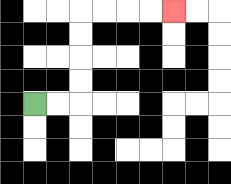{'start': '[1, 4]', 'end': '[7, 0]', 'path_directions': 'R,R,U,U,U,U,R,R,R,R', 'path_coordinates': '[[1, 4], [2, 4], [3, 4], [3, 3], [3, 2], [3, 1], [3, 0], [4, 0], [5, 0], [6, 0], [7, 0]]'}